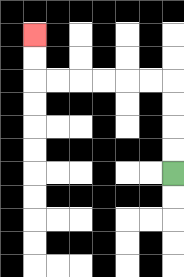{'start': '[7, 7]', 'end': '[1, 1]', 'path_directions': 'U,U,U,U,L,L,L,L,L,L,U,U', 'path_coordinates': '[[7, 7], [7, 6], [7, 5], [7, 4], [7, 3], [6, 3], [5, 3], [4, 3], [3, 3], [2, 3], [1, 3], [1, 2], [1, 1]]'}